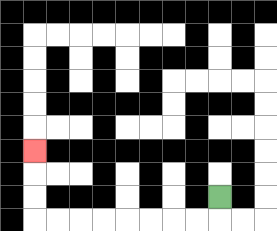{'start': '[9, 8]', 'end': '[1, 6]', 'path_directions': 'D,L,L,L,L,L,L,L,L,U,U,U', 'path_coordinates': '[[9, 8], [9, 9], [8, 9], [7, 9], [6, 9], [5, 9], [4, 9], [3, 9], [2, 9], [1, 9], [1, 8], [1, 7], [1, 6]]'}